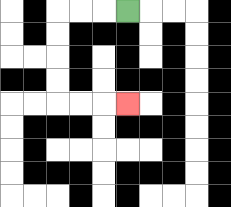{'start': '[5, 0]', 'end': '[5, 4]', 'path_directions': 'L,L,L,D,D,D,D,R,R,R', 'path_coordinates': '[[5, 0], [4, 0], [3, 0], [2, 0], [2, 1], [2, 2], [2, 3], [2, 4], [3, 4], [4, 4], [5, 4]]'}